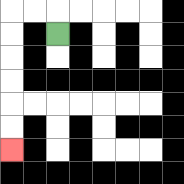{'start': '[2, 1]', 'end': '[0, 6]', 'path_directions': 'U,L,L,D,D,D,D,D,D', 'path_coordinates': '[[2, 1], [2, 0], [1, 0], [0, 0], [0, 1], [0, 2], [0, 3], [0, 4], [0, 5], [0, 6]]'}